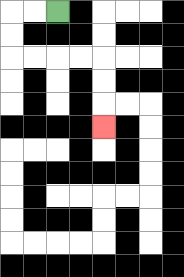{'start': '[2, 0]', 'end': '[4, 5]', 'path_directions': 'L,L,D,D,R,R,R,R,D,D,D', 'path_coordinates': '[[2, 0], [1, 0], [0, 0], [0, 1], [0, 2], [1, 2], [2, 2], [3, 2], [4, 2], [4, 3], [4, 4], [4, 5]]'}